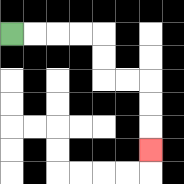{'start': '[0, 1]', 'end': '[6, 6]', 'path_directions': 'R,R,R,R,D,D,R,R,D,D,D', 'path_coordinates': '[[0, 1], [1, 1], [2, 1], [3, 1], [4, 1], [4, 2], [4, 3], [5, 3], [6, 3], [6, 4], [6, 5], [6, 6]]'}